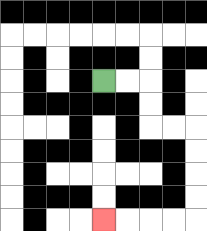{'start': '[4, 3]', 'end': '[4, 9]', 'path_directions': 'R,R,D,D,R,R,D,D,D,D,L,L,L,L', 'path_coordinates': '[[4, 3], [5, 3], [6, 3], [6, 4], [6, 5], [7, 5], [8, 5], [8, 6], [8, 7], [8, 8], [8, 9], [7, 9], [6, 9], [5, 9], [4, 9]]'}